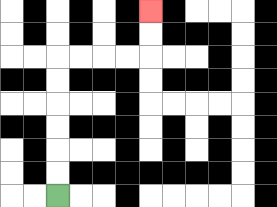{'start': '[2, 8]', 'end': '[6, 0]', 'path_directions': 'U,U,U,U,U,U,R,R,R,R,U,U', 'path_coordinates': '[[2, 8], [2, 7], [2, 6], [2, 5], [2, 4], [2, 3], [2, 2], [3, 2], [4, 2], [5, 2], [6, 2], [6, 1], [6, 0]]'}